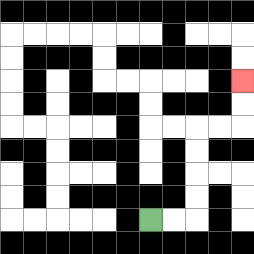{'start': '[6, 9]', 'end': '[10, 3]', 'path_directions': 'R,R,U,U,U,U,R,R,U,U', 'path_coordinates': '[[6, 9], [7, 9], [8, 9], [8, 8], [8, 7], [8, 6], [8, 5], [9, 5], [10, 5], [10, 4], [10, 3]]'}